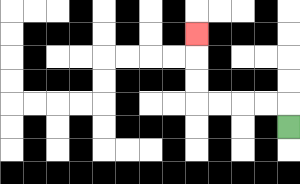{'start': '[12, 5]', 'end': '[8, 1]', 'path_directions': 'U,L,L,L,L,U,U,U', 'path_coordinates': '[[12, 5], [12, 4], [11, 4], [10, 4], [9, 4], [8, 4], [8, 3], [8, 2], [8, 1]]'}